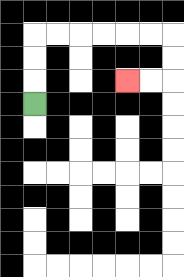{'start': '[1, 4]', 'end': '[5, 3]', 'path_directions': 'U,U,U,R,R,R,R,R,R,D,D,L,L', 'path_coordinates': '[[1, 4], [1, 3], [1, 2], [1, 1], [2, 1], [3, 1], [4, 1], [5, 1], [6, 1], [7, 1], [7, 2], [7, 3], [6, 3], [5, 3]]'}